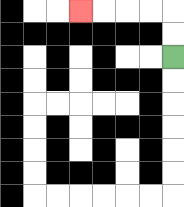{'start': '[7, 2]', 'end': '[3, 0]', 'path_directions': 'U,U,L,L,L,L', 'path_coordinates': '[[7, 2], [7, 1], [7, 0], [6, 0], [5, 0], [4, 0], [3, 0]]'}